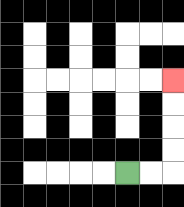{'start': '[5, 7]', 'end': '[7, 3]', 'path_directions': 'R,R,U,U,U,U', 'path_coordinates': '[[5, 7], [6, 7], [7, 7], [7, 6], [7, 5], [7, 4], [7, 3]]'}